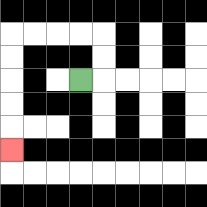{'start': '[3, 3]', 'end': '[0, 6]', 'path_directions': 'R,U,U,L,L,L,L,D,D,D,D,D', 'path_coordinates': '[[3, 3], [4, 3], [4, 2], [4, 1], [3, 1], [2, 1], [1, 1], [0, 1], [0, 2], [0, 3], [0, 4], [0, 5], [0, 6]]'}